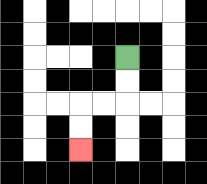{'start': '[5, 2]', 'end': '[3, 6]', 'path_directions': 'D,D,L,L,D,D', 'path_coordinates': '[[5, 2], [5, 3], [5, 4], [4, 4], [3, 4], [3, 5], [3, 6]]'}